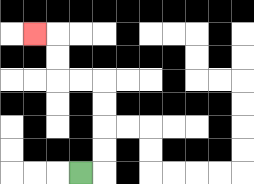{'start': '[3, 7]', 'end': '[1, 1]', 'path_directions': 'R,U,U,U,U,L,L,U,U,L', 'path_coordinates': '[[3, 7], [4, 7], [4, 6], [4, 5], [4, 4], [4, 3], [3, 3], [2, 3], [2, 2], [2, 1], [1, 1]]'}